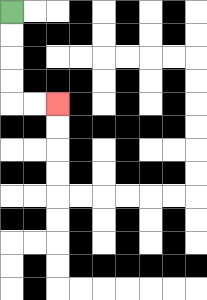{'start': '[0, 0]', 'end': '[2, 4]', 'path_directions': 'D,D,D,D,R,R', 'path_coordinates': '[[0, 0], [0, 1], [0, 2], [0, 3], [0, 4], [1, 4], [2, 4]]'}